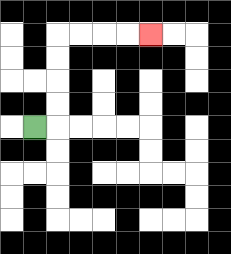{'start': '[1, 5]', 'end': '[6, 1]', 'path_directions': 'R,U,U,U,U,R,R,R,R', 'path_coordinates': '[[1, 5], [2, 5], [2, 4], [2, 3], [2, 2], [2, 1], [3, 1], [4, 1], [5, 1], [6, 1]]'}